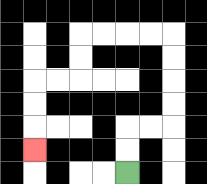{'start': '[5, 7]', 'end': '[1, 6]', 'path_directions': 'U,U,R,R,U,U,U,U,L,L,L,L,D,D,L,L,D,D,D', 'path_coordinates': '[[5, 7], [5, 6], [5, 5], [6, 5], [7, 5], [7, 4], [7, 3], [7, 2], [7, 1], [6, 1], [5, 1], [4, 1], [3, 1], [3, 2], [3, 3], [2, 3], [1, 3], [1, 4], [1, 5], [1, 6]]'}